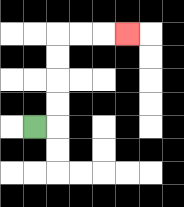{'start': '[1, 5]', 'end': '[5, 1]', 'path_directions': 'R,U,U,U,U,R,R,R', 'path_coordinates': '[[1, 5], [2, 5], [2, 4], [2, 3], [2, 2], [2, 1], [3, 1], [4, 1], [5, 1]]'}